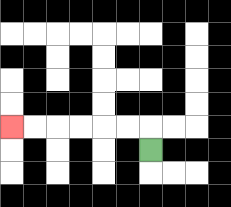{'start': '[6, 6]', 'end': '[0, 5]', 'path_directions': 'U,L,L,L,L,L,L', 'path_coordinates': '[[6, 6], [6, 5], [5, 5], [4, 5], [3, 5], [2, 5], [1, 5], [0, 5]]'}